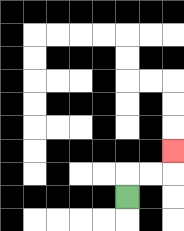{'start': '[5, 8]', 'end': '[7, 6]', 'path_directions': 'U,R,R,U', 'path_coordinates': '[[5, 8], [5, 7], [6, 7], [7, 7], [7, 6]]'}